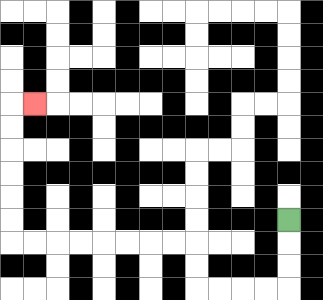{'start': '[12, 9]', 'end': '[1, 4]', 'path_directions': 'D,D,D,L,L,L,L,U,U,L,L,L,L,L,L,L,L,U,U,U,U,U,U,R', 'path_coordinates': '[[12, 9], [12, 10], [12, 11], [12, 12], [11, 12], [10, 12], [9, 12], [8, 12], [8, 11], [8, 10], [7, 10], [6, 10], [5, 10], [4, 10], [3, 10], [2, 10], [1, 10], [0, 10], [0, 9], [0, 8], [0, 7], [0, 6], [0, 5], [0, 4], [1, 4]]'}